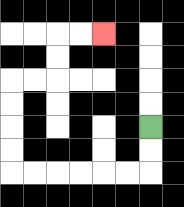{'start': '[6, 5]', 'end': '[4, 1]', 'path_directions': 'D,D,L,L,L,L,L,L,U,U,U,U,R,R,U,U,R,R', 'path_coordinates': '[[6, 5], [6, 6], [6, 7], [5, 7], [4, 7], [3, 7], [2, 7], [1, 7], [0, 7], [0, 6], [0, 5], [0, 4], [0, 3], [1, 3], [2, 3], [2, 2], [2, 1], [3, 1], [4, 1]]'}